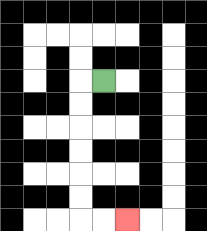{'start': '[4, 3]', 'end': '[5, 9]', 'path_directions': 'L,D,D,D,D,D,D,R,R', 'path_coordinates': '[[4, 3], [3, 3], [3, 4], [3, 5], [3, 6], [3, 7], [3, 8], [3, 9], [4, 9], [5, 9]]'}